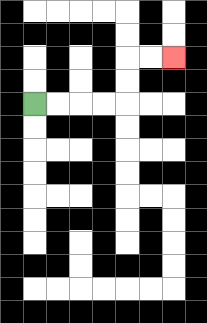{'start': '[1, 4]', 'end': '[7, 2]', 'path_directions': 'R,R,R,R,U,U,R,R', 'path_coordinates': '[[1, 4], [2, 4], [3, 4], [4, 4], [5, 4], [5, 3], [5, 2], [6, 2], [7, 2]]'}